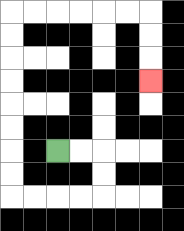{'start': '[2, 6]', 'end': '[6, 3]', 'path_directions': 'R,R,D,D,L,L,L,L,U,U,U,U,U,U,U,U,R,R,R,R,R,R,D,D,D', 'path_coordinates': '[[2, 6], [3, 6], [4, 6], [4, 7], [4, 8], [3, 8], [2, 8], [1, 8], [0, 8], [0, 7], [0, 6], [0, 5], [0, 4], [0, 3], [0, 2], [0, 1], [0, 0], [1, 0], [2, 0], [3, 0], [4, 0], [5, 0], [6, 0], [6, 1], [6, 2], [6, 3]]'}